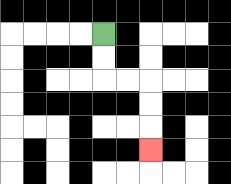{'start': '[4, 1]', 'end': '[6, 6]', 'path_directions': 'D,D,R,R,D,D,D', 'path_coordinates': '[[4, 1], [4, 2], [4, 3], [5, 3], [6, 3], [6, 4], [6, 5], [6, 6]]'}